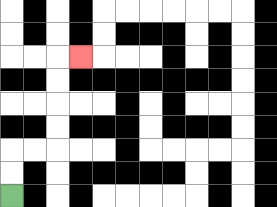{'start': '[0, 8]', 'end': '[3, 2]', 'path_directions': 'U,U,R,R,U,U,U,U,R', 'path_coordinates': '[[0, 8], [0, 7], [0, 6], [1, 6], [2, 6], [2, 5], [2, 4], [2, 3], [2, 2], [3, 2]]'}